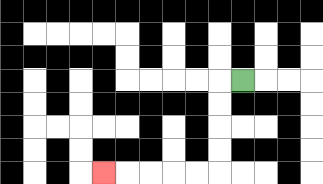{'start': '[10, 3]', 'end': '[4, 7]', 'path_directions': 'L,D,D,D,D,L,L,L,L,L', 'path_coordinates': '[[10, 3], [9, 3], [9, 4], [9, 5], [9, 6], [9, 7], [8, 7], [7, 7], [6, 7], [5, 7], [4, 7]]'}